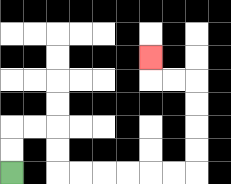{'start': '[0, 7]', 'end': '[6, 2]', 'path_directions': 'U,U,R,R,D,D,R,R,R,R,R,R,U,U,U,U,L,L,U', 'path_coordinates': '[[0, 7], [0, 6], [0, 5], [1, 5], [2, 5], [2, 6], [2, 7], [3, 7], [4, 7], [5, 7], [6, 7], [7, 7], [8, 7], [8, 6], [8, 5], [8, 4], [8, 3], [7, 3], [6, 3], [6, 2]]'}